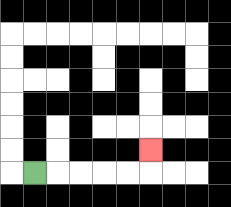{'start': '[1, 7]', 'end': '[6, 6]', 'path_directions': 'R,R,R,R,R,U', 'path_coordinates': '[[1, 7], [2, 7], [3, 7], [4, 7], [5, 7], [6, 7], [6, 6]]'}